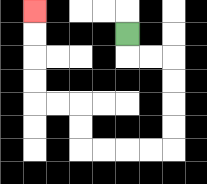{'start': '[5, 1]', 'end': '[1, 0]', 'path_directions': 'D,R,R,D,D,D,D,L,L,L,L,U,U,L,L,U,U,U,U', 'path_coordinates': '[[5, 1], [5, 2], [6, 2], [7, 2], [7, 3], [7, 4], [7, 5], [7, 6], [6, 6], [5, 6], [4, 6], [3, 6], [3, 5], [3, 4], [2, 4], [1, 4], [1, 3], [1, 2], [1, 1], [1, 0]]'}